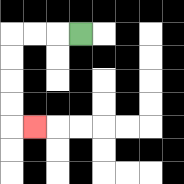{'start': '[3, 1]', 'end': '[1, 5]', 'path_directions': 'L,L,L,D,D,D,D,R', 'path_coordinates': '[[3, 1], [2, 1], [1, 1], [0, 1], [0, 2], [0, 3], [0, 4], [0, 5], [1, 5]]'}